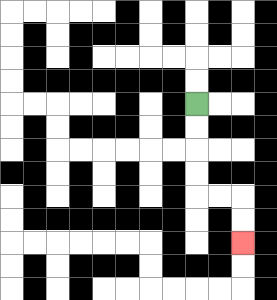{'start': '[8, 4]', 'end': '[10, 10]', 'path_directions': 'D,D,D,D,R,R,D,D', 'path_coordinates': '[[8, 4], [8, 5], [8, 6], [8, 7], [8, 8], [9, 8], [10, 8], [10, 9], [10, 10]]'}